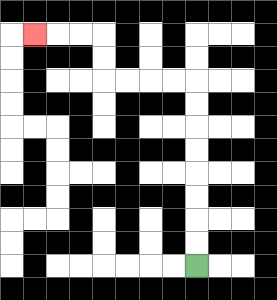{'start': '[8, 11]', 'end': '[1, 1]', 'path_directions': 'U,U,U,U,U,U,U,U,L,L,L,L,U,U,L,L,L', 'path_coordinates': '[[8, 11], [8, 10], [8, 9], [8, 8], [8, 7], [8, 6], [8, 5], [8, 4], [8, 3], [7, 3], [6, 3], [5, 3], [4, 3], [4, 2], [4, 1], [3, 1], [2, 1], [1, 1]]'}